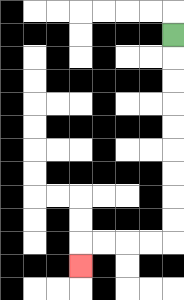{'start': '[7, 1]', 'end': '[3, 11]', 'path_directions': 'D,D,D,D,D,D,D,D,D,L,L,L,L,D', 'path_coordinates': '[[7, 1], [7, 2], [7, 3], [7, 4], [7, 5], [7, 6], [7, 7], [7, 8], [7, 9], [7, 10], [6, 10], [5, 10], [4, 10], [3, 10], [3, 11]]'}